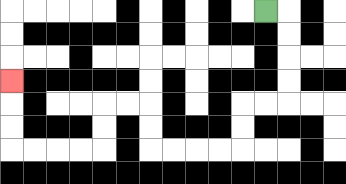{'start': '[11, 0]', 'end': '[0, 3]', 'path_directions': 'R,D,D,D,D,L,L,D,D,L,L,L,L,U,U,L,L,D,D,L,L,L,L,U,U,U', 'path_coordinates': '[[11, 0], [12, 0], [12, 1], [12, 2], [12, 3], [12, 4], [11, 4], [10, 4], [10, 5], [10, 6], [9, 6], [8, 6], [7, 6], [6, 6], [6, 5], [6, 4], [5, 4], [4, 4], [4, 5], [4, 6], [3, 6], [2, 6], [1, 6], [0, 6], [0, 5], [0, 4], [0, 3]]'}